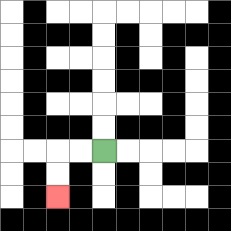{'start': '[4, 6]', 'end': '[2, 8]', 'path_directions': 'L,L,D,D', 'path_coordinates': '[[4, 6], [3, 6], [2, 6], [2, 7], [2, 8]]'}